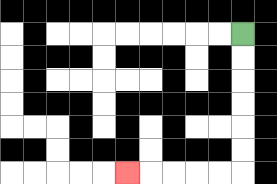{'start': '[10, 1]', 'end': '[5, 7]', 'path_directions': 'D,D,D,D,D,D,L,L,L,L,L', 'path_coordinates': '[[10, 1], [10, 2], [10, 3], [10, 4], [10, 5], [10, 6], [10, 7], [9, 7], [8, 7], [7, 7], [6, 7], [5, 7]]'}